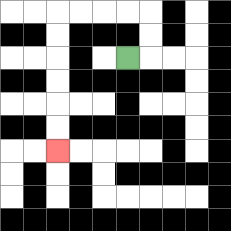{'start': '[5, 2]', 'end': '[2, 6]', 'path_directions': 'R,U,U,L,L,L,L,D,D,D,D,D,D', 'path_coordinates': '[[5, 2], [6, 2], [6, 1], [6, 0], [5, 0], [4, 0], [3, 0], [2, 0], [2, 1], [2, 2], [2, 3], [2, 4], [2, 5], [2, 6]]'}